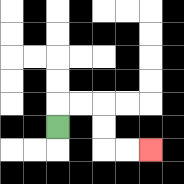{'start': '[2, 5]', 'end': '[6, 6]', 'path_directions': 'U,R,R,D,D,R,R', 'path_coordinates': '[[2, 5], [2, 4], [3, 4], [4, 4], [4, 5], [4, 6], [5, 6], [6, 6]]'}